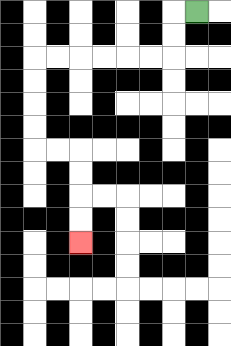{'start': '[8, 0]', 'end': '[3, 10]', 'path_directions': 'L,D,D,L,L,L,L,L,L,D,D,D,D,R,R,D,D,D,D', 'path_coordinates': '[[8, 0], [7, 0], [7, 1], [7, 2], [6, 2], [5, 2], [4, 2], [3, 2], [2, 2], [1, 2], [1, 3], [1, 4], [1, 5], [1, 6], [2, 6], [3, 6], [3, 7], [3, 8], [3, 9], [3, 10]]'}